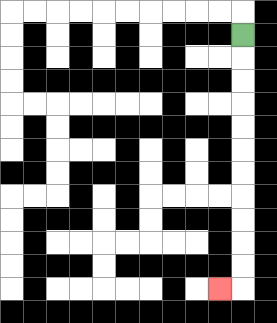{'start': '[10, 1]', 'end': '[9, 12]', 'path_directions': 'D,D,D,D,D,D,D,D,D,D,D,L', 'path_coordinates': '[[10, 1], [10, 2], [10, 3], [10, 4], [10, 5], [10, 6], [10, 7], [10, 8], [10, 9], [10, 10], [10, 11], [10, 12], [9, 12]]'}